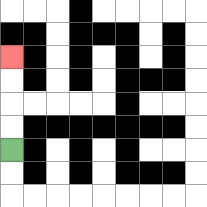{'start': '[0, 6]', 'end': '[0, 2]', 'path_directions': 'U,U,U,U', 'path_coordinates': '[[0, 6], [0, 5], [0, 4], [0, 3], [0, 2]]'}